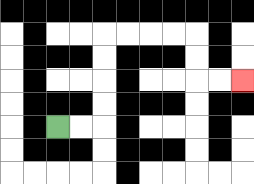{'start': '[2, 5]', 'end': '[10, 3]', 'path_directions': 'R,R,U,U,U,U,R,R,R,R,D,D,R,R', 'path_coordinates': '[[2, 5], [3, 5], [4, 5], [4, 4], [4, 3], [4, 2], [4, 1], [5, 1], [6, 1], [7, 1], [8, 1], [8, 2], [8, 3], [9, 3], [10, 3]]'}